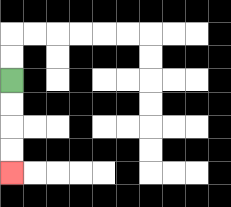{'start': '[0, 3]', 'end': '[0, 7]', 'path_directions': 'D,D,D,D', 'path_coordinates': '[[0, 3], [0, 4], [0, 5], [0, 6], [0, 7]]'}